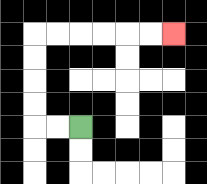{'start': '[3, 5]', 'end': '[7, 1]', 'path_directions': 'L,L,U,U,U,U,R,R,R,R,R,R', 'path_coordinates': '[[3, 5], [2, 5], [1, 5], [1, 4], [1, 3], [1, 2], [1, 1], [2, 1], [3, 1], [4, 1], [5, 1], [6, 1], [7, 1]]'}